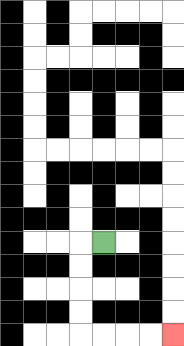{'start': '[4, 10]', 'end': '[7, 14]', 'path_directions': 'L,D,D,D,D,R,R,R,R', 'path_coordinates': '[[4, 10], [3, 10], [3, 11], [3, 12], [3, 13], [3, 14], [4, 14], [5, 14], [6, 14], [7, 14]]'}